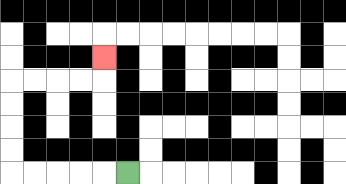{'start': '[5, 7]', 'end': '[4, 2]', 'path_directions': 'L,L,L,L,L,U,U,U,U,R,R,R,R,U', 'path_coordinates': '[[5, 7], [4, 7], [3, 7], [2, 7], [1, 7], [0, 7], [0, 6], [0, 5], [0, 4], [0, 3], [1, 3], [2, 3], [3, 3], [4, 3], [4, 2]]'}